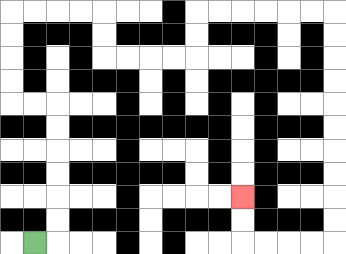{'start': '[1, 10]', 'end': '[10, 8]', 'path_directions': 'R,U,U,U,U,U,U,L,L,U,U,U,U,R,R,R,R,D,D,R,R,R,R,U,U,R,R,R,R,R,R,D,D,D,D,D,D,D,D,D,D,L,L,L,L,U,U', 'path_coordinates': '[[1, 10], [2, 10], [2, 9], [2, 8], [2, 7], [2, 6], [2, 5], [2, 4], [1, 4], [0, 4], [0, 3], [0, 2], [0, 1], [0, 0], [1, 0], [2, 0], [3, 0], [4, 0], [4, 1], [4, 2], [5, 2], [6, 2], [7, 2], [8, 2], [8, 1], [8, 0], [9, 0], [10, 0], [11, 0], [12, 0], [13, 0], [14, 0], [14, 1], [14, 2], [14, 3], [14, 4], [14, 5], [14, 6], [14, 7], [14, 8], [14, 9], [14, 10], [13, 10], [12, 10], [11, 10], [10, 10], [10, 9], [10, 8]]'}